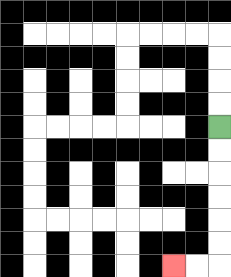{'start': '[9, 5]', 'end': '[7, 11]', 'path_directions': 'D,D,D,D,D,D,L,L', 'path_coordinates': '[[9, 5], [9, 6], [9, 7], [9, 8], [9, 9], [9, 10], [9, 11], [8, 11], [7, 11]]'}